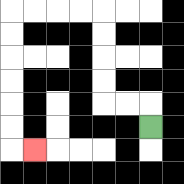{'start': '[6, 5]', 'end': '[1, 6]', 'path_directions': 'U,L,L,U,U,U,U,L,L,L,L,D,D,D,D,D,D,R', 'path_coordinates': '[[6, 5], [6, 4], [5, 4], [4, 4], [4, 3], [4, 2], [4, 1], [4, 0], [3, 0], [2, 0], [1, 0], [0, 0], [0, 1], [0, 2], [0, 3], [0, 4], [0, 5], [0, 6], [1, 6]]'}